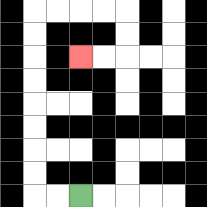{'start': '[3, 8]', 'end': '[3, 2]', 'path_directions': 'L,L,U,U,U,U,U,U,U,U,R,R,R,R,D,D,L,L', 'path_coordinates': '[[3, 8], [2, 8], [1, 8], [1, 7], [1, 6], [1, 5], [1, 4], [1, 3], [1, 2], [1, 1], [1, 0], [2, 0], [3, 0], [4, 0], [5, 0], [5, 1], [5, 2], [4, 2], [3, 2]]'}